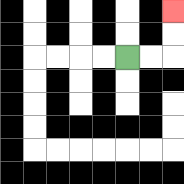{'start': '[5, 2]', 'end': '[7, 0]', 'path_directions': 'R,R,U,U', 'path_coordinates': '[[5, 2], [6, 2], [7, 2], [7, 1], [7, 0]]'}